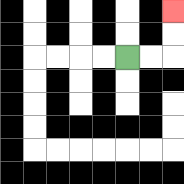{'start': '[5, 2]', 'end': '[7, 0]', 'path_directions': 'R,R,U,U', 'path_coordinates': '[[5, 2], [6, 2], [7, 2], [7, 1], [7, 0]]'}